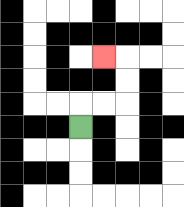{'start': '[3, 5]', 'end': '[4, 2]', 'path_directions': 'U,R,R,U,U,L', 'path_coordinates': '[[3, 5], [3, 4], [4, 4], [5, 4], [5, 3], [5, 2], [4, 2]]'}